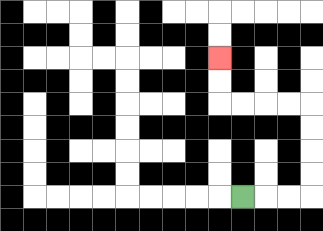{'start': '[10, 8]', 'end': '[9, 2]', 'path_directions': 'R,R,R,U,U,U,U,L,L,L,L,U,U', 'path_coordinates': '[[10, 8], [11, 8], [12, 8], [13, 8], [13, 7], [13, 6], [13, 5], [13, 4], [12, 4], [11, 4], [10, 4], [9, 4], [9, 3], [9, 2]]'}